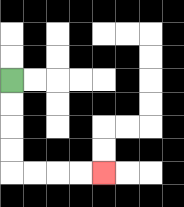{'start': '[0, 3]', 'end': '[4, 7]', 'path_directions': 'D,D,D,D,R,R,R,R', 'path_coordinates': '[[0, 3], [0, 4], [0, 5], [0, 6], [0, 7], [1, 7], [2, 7], [3, 7], [4, 7]]'}